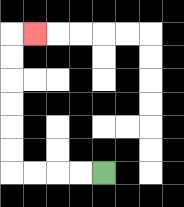{'start': '[4, 7]', 'end': '[1, 1]', 'path_directions': 'L,L,L,L,U,U,U,U,U,U,R', 'path_coordinates': '[[4, 7], [3, 7], [2, 7], [1, 7], [0, 7], [0, 6], [0, 5], [0, 4], [0, 3], [0, 2], [0, 1], [1, 1]]'}